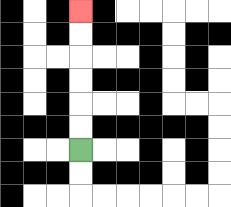{'start': '[3, 6]', 'end': '[3, 0]', 'path_directions': 'U,U,U,U,U,U', 'path_coordinates': '[[3, 6], [3, 5], [3, 4], [3, 3], [3, 2], [3, 1], [3, 0]]'}